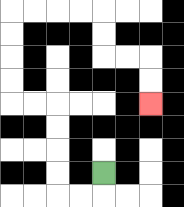{'start': '[4, 7]', 'end': '[6, 4]', 'path_directions': 'D,L,L,U,U,U,U,L,L,U,U,U,U,R,R,R,R,D,D,R,R,D,D', 'path_coordinates': '[[4, 7], [4, 8], [3, 8], [2, 8], [2, 7], [2, 6], [2, 5], [2, 4], [1, 4], [0, 4], [0, 3], [0, 2], [0, 1], [0, 0], [1, 0], [2, 0], [3, 0], [4, 0], [4, 1], [4, 2], [5, 2], [6, 2], [6, 3], [6, 4]]'}